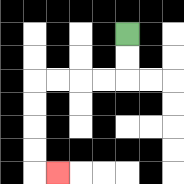{'start': '[5, 1]', 'end': '[2, 7]', 'path_directions': 'D,D,L,L,L,L,D,D,D,D,R', 'path_coordinates': '[[5, 1], [5, 2], [5, 3], [4, 3], [3, 3], [2, 3], [1, 3], [1, 4], [1, 5], [1, 6], [1, 7], [2, 7]]'}